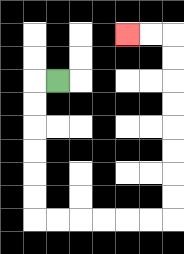{'start': '[2, 3]', 'end': '[5, 1]', 'path_directions': 'L,D,D,D,D,D,D,R,R,R,R,R,R,U,U,U,U,U,U,U,U,L,L', 'path_coordinates': '[[2, 3], [1, 3], [1, 4], [1, 5], [1, 6], [1, 7], [1, 8], [1, 9], [2, 9], [3, 9], [4, 9], [5, 9], [6, 9], [7, 9], [7, 8], [7, 7], [7, 6], [7, 5], [7, 4], [7, 3], [7, 2], [7, 1], [6, 1], [5, 1]]'}